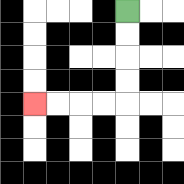{'start': '[5, 0]', 'end': '[1, 4]', 'path_directions': 'D,D,D,D,L,L,L,L', 'path_coordinates': '[[5, 0], [5, 1], [5, 2], [5, 3], [5, 4], [4, 4], [3, 4], [2, 4], [1, 4]]'}